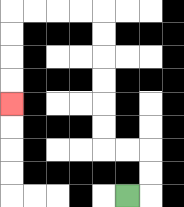{'start': '[5, 8]', 'end': '[0, 4]', 'path_directions': 'R,U,U,L,L,U,U,U,U,U,U,L,L,L,L,D,D,D,D', 'path_coordinates': '[[5, 8], [6, 8], [6, 7], [6, 6], [5, 6], [4, 6], [4, 5], [4, 4], [4, 3], [4, 2], [4, 1], [4, 0], [3, 0], [2, 0], [1, 0], [0, 0], [0, 1], [0, 2], [0, 3], [0, 4]]'}